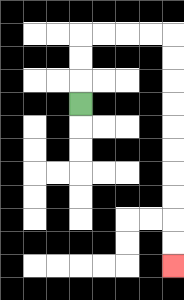{'start': '[3, 4]', 'end': '[7, 11]', 'path_directions': 'U,U,U,R,R,R,R,D,D,D,D,D,D,D,D,D,D', 'path_coordinates': '[[3, 4], [3, 3], [3, 2], [3, 1], [4, 1], [5, 1], [6, 1], [7, 1], [7, 2], [7, 3], [7, 4], [7, 5], [7, 6], [7, 7], [7, 8], [7, 9], [7, 10], [7, 11]]'}